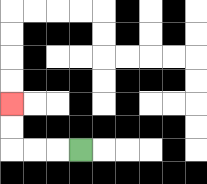{'start': '[3, 6]', 'end': '[0, 4]', 'path_directions': 'L,L,L,U,U', 'path_coordinates': '[[3, 6], [2, 6], [1, 6], [0, 6], [0, 5], [0, 4]]'}